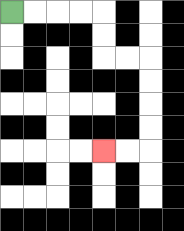{'start': '[0, 0]', 'end': '[4, 6]', 'path_directions': 'R,R,R,R,D,D,R,R,D,D,D,D,L,L', 'path_coordinates': '[[0, 0], [1, 0], [2, 0], [3, 0], [4, 0], [4, 1], [4, 2], [5, 2], [6, 2], [6, 3], [6, 4], [6, 5], [6, 6], [5, 6], [4, 6]]'}